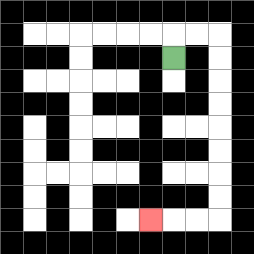{'start': '[7, 2]', 'end': '[6, 9]', 'path_directions': 'U,R,R,D,D,D,D,D,D,D,D,L,L,L', 'path_coordinates': '[[7, 2], [7, 1], [8, 1], [9, 1], [9, 2], [9, 3], [9, 4], [9, 5], [9, 6], [9, 7], [9, 8], [9, 9], [8, 9], [7, 9], [6, 9]]'}